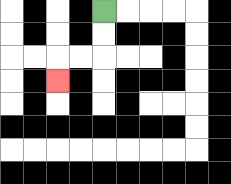{'start': '[4, 0]', 'end': '[2, 3]', 'path_directions': 'D,D,L,L,D', 'path_coordinates': '[[4, 0], [4, 1], [4, 2], [3, 2], [2, 2], [2, 3]]'}